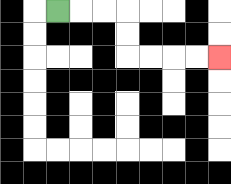{'start': '[2, 0]', 'end': '[9, 2]', 'path_directions': 'R,R,R,D,D,R,R,R,R', 'path_coordinates': '[[2, 0], [3, 0], [4, 0], [5, 0], [5, 1], [5, 2], [6, 2], [7, 2], [8, 2], [9, 2]]'}